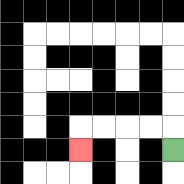{'start': '[7, 6]', 'end': '[3, 6]', 'path_directions': 'U,L,L,L,L,D', 'path_coordinates': '[[7, 6], [7, 5], [6, 5], [5, 5], [4, 5], [3, 5], [3, 6]]'}